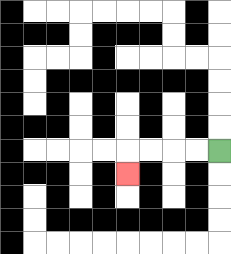{'start': '[9, 6]', 'end': '[5, 7]', 'path_directions': 'L,L,L,L,D', 'path_coordinates': '[[9, 6], [8, 6], [7, 6], [6, 6], [5, 6], [5, 7]]'}